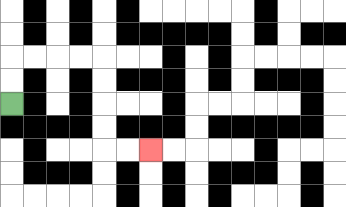{'start': '[0, 4]', 'end': '[6, 6]', 'path_directions': 'U,U,R,R,R,R,D,D,D,D,R,R', 'path_coordinates': '[[0, 4], [0, 3], [0, 2], [1, 2], [2, 2], [3, 2], [4, 2], [4, 3], [4, 4], [4, 5], [4, 6], [5, 6], [6, 6]]'}